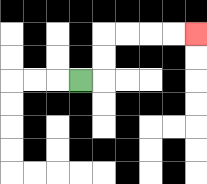{'start': '[3, 3]', 'end': '[8, 1]', 'path_directions': 'R,U,U,R,R,R,R', 'path_coordinates': '[[3, 3], [4, 3], [4, 2], [4, 1], [5, 1], [6, 1], [7, 1], [8, 1]]'}